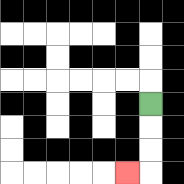{'start': '[6, 4]', 'end': '[5, 7]', 'path_directions': 'D,D,D,L', 'path_coordinates': '[[6, 4], [6, 5], [6, 6], [6, 7], [5, 7]]'}